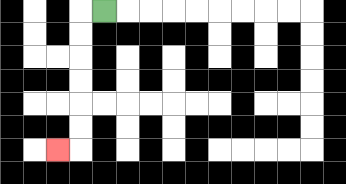{'start': '[4, 0]', 'end': '[2, 6]', 'path_directions': 'L,D,D,D,D,D,D,L', 'path_coordinates': '[[4, 0], [3, 0], [3, 1], [3, 2], [3, 3], [3, 4], [3, 5], [3, 6], [2, 6]]'}